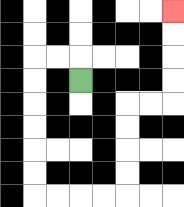{'start': '[3, 3]', 'end': '[7, 0]', 'path_directions': 'U,L,L,D,D,D,D,D,D,R,R,R,R,U,U,U,U,R,R,U,U,U,U', 'path_coordinates': '[[3, 3], [3, 2], [2, 2], [1, 2], [1, 3], [1, 4], [1, 5], [1, 6], [1, 7], [1, 8], [2, 8], [3, 8], [4, 8], [5, 8], [5, 7], [5, 6], [5, 5], [5, 4], [6, 4], [7, 4], [7, 3], [7, 2], [7, 1], [7, 0]]'}